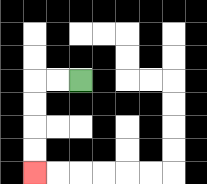{'start': '[3, 3]', 'end': '[1, 7]', 'path_directions': 'L,L,D,D,D,D', 'path_coordinates': '[[3, 3], [2, 3], [1, 3], [1, 4], [1, 5], [1, 6], [1, 7]]'}